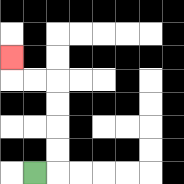{'start': '[1, 7]', 'end': '[0, 2]', 'path_directions': 'R,U,U,U,U,L,L,U', 'path_coordinates': '[[1, 7], [2, 7], [2, 6], [2, 5], [2, 4], [2, 3], [1, 3], [0, 3], [0, 2]]'}